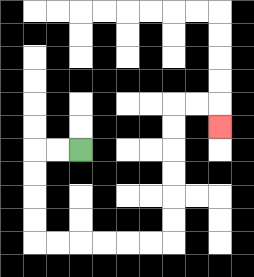{'start': '[3, 6]', 'end': '[9, 5]', 'path_directions': 'L,L,D,D,D,D,R,R,R,R,R,R,U,U,U,U,U,U,R,R,D', 'path_coordinates': '[[3, 6], [2, 6], [1, 6], [1, 7], [1, 8], [1, 9], [1, 10], [2, 10], [3, 10], [4, 10], [5, 10], [6, 10], [7, 10], [7, 9], [7, 8], [7, 7], [7, 6], [7, 5], [7, 4], [8, 4], [9, 4], [9, 5]]'}